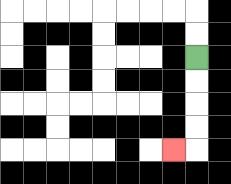{'start': '[8, 2]', 'end': '[7, 6]', 'path_directions': 'D,D,D,D,L', 'path_coordinates': '[[8, 2], [8, 3], [8, 4], [8, 5], [8, 6], [7, 6]]'}